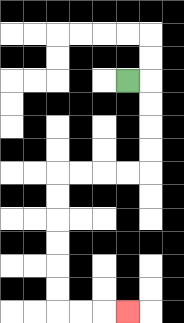{'start': '[5, 3]', 'end': '[5, 13]', 'path_directions': 'R,D,D,D,D,L,L,L,L,D,D,D,D,D,D,R,R,R', 'path_coordinates': '[[5, 3], [6, 3], [6, 4], [6, 5], [6, 6], [6, 7], [5, 7], [4, 7], [3, 7], [2, 7], [2, 8], [2, 9], [2, 10], [2, 11], [2, 12], [2, 13], [3, 13], [4, 13], [5, 13]]'}